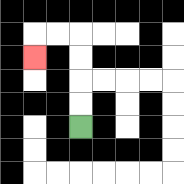{'start': '[3, 5]', 'end': '[1, 2]', 'path_directions': 'U,U,U,U,L,L,D', 'path_coordinates': '[[3, 5], [3, 4], [3, 3], [3, 2], [3, 1], [2, 1], [1, 1], [1, 2]]'}